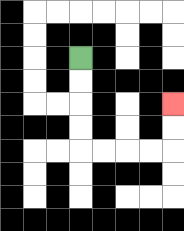{'start': '[3, 2]', 'end': '[7, 4]', 'path_directions': 'D,D,D,D,R,R,R,R,U,U', 'path_coordinates': '[[3, 2], [3, 3], [3, 4], [3, 5], [3, 6], [4, 6], [5, 6], [6, 6], [7, 6], [7, 5], [7, 4]]'}